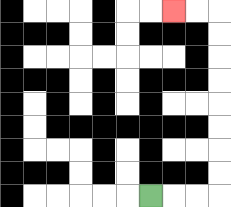{'start': '[6, 8]', 'end': '[7, 0]', 'path_directions': 'R,R,R,U,U,U,U,U,U,U,U,L,L', 'path_coordinates': '[[6, 8], [7, 8], [8, 8], [9, 8], [9, 7], [9, 6], [9, 5], [9, 4], [9, 3], [9, 2], [9, 1], [9, 0], [8, 0], [7, 0]]'}